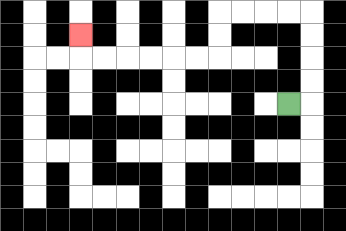{'start': '[12, 4]', 'end': '[3, 1]', 'path_directions': 'R,U,U,U,U,L,L,L,L,D,D,L,L,L,L,L,L,U', 'path_coordinates': '[[12, 4], [13, 4], [13, 3], [13, 2], [13, 1], [13, 0], [12, 0], [11, 0], [10, 0], [9, 0], [9, 1], [9, 2], [8, 2], [7, 2], [6, 2], [5, 2], [4, 2], [3, 2], [3, 1]]'}